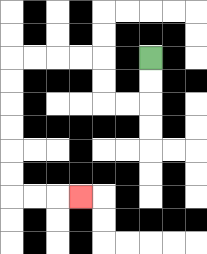{'start': '[6, 2]', 'end': '[3, 8]', 'path_directions': 'D,D,L,L,U,U,L,L,L,L,D,D,D,D,D,D,R,R,R', 'path_coordinates': '[[6, 2], [6, 3], [6, 4], [5, 4], [4, 4], [4, 3], [4, 2], [3, 2], [2, 2], [1, 2], [0, 2], [0, 3], [0, 4], [0, 5], [0, 6], [0, 7], [0, 8], [1, 8], [2, 8], [3, 8]]'}